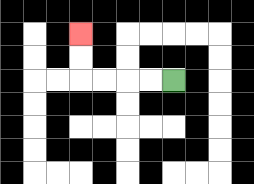{'start': '[7, 3]', 'end': '[3, 1]', 'path_directions': 'L,L,L,L,U,U', 'path_coordinates': '[[7, 3], [6, 3], [5, 3], [4, 3], [3, 3], [3, 2], [3, 1]]'}